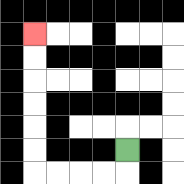{'start': '[5, 6]', 'end': '[1, 1]', 'path_directions': 'D,L,L,L,L,U,U,U,U,U,U', 'path_coordinates': '[[5, 6], [5, 7], [4, 7], [3, 7], [2, 7], [1, 7], [1, 6], [1, 5], [1, 4], [1, 3], [1, 2], [1, 1]]'}